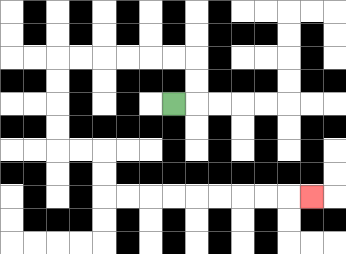{'start': '[7, 4]', 'end': '[13, 8]', 'path_directions': 'R,U,U,L,L,L,L,L,L,D,D,D,D,R,R,D,D,R,R,R,R,R,R,R,R,R', 'path_coordinates': '[[7, 4], [8, 4], [8, 3], [8, 2], [7, 2], [6, 2], [5, 2], [4, 2], [3, 2], [2, 2], [2, 3], [2, 4], [2, 5], [2, 6], [3, 6], [4, 6], [4, 7], [4, 8], [5, 8], [6, 8], [7, 8], [8, 8], [9, 8], [10, 8], [11, 8], [12, 8], [13, 8]]'}